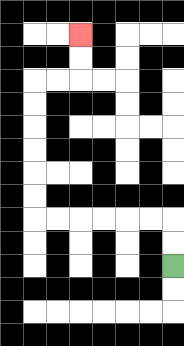{'start': '[7, 11]', 'end': '[3, 1]', 'path_directions': 'U,U,L,L,L,L,L,L,U,U,U,U,U,U,R,R,U,U', 'path_coordinates': '[[7, 11], [7, 10], [7, 9], [6, 9], [5, 9], [4, 9], [3, 9], [2, 9], [1, 9], [1, 8], [1, 7], [1, 6], [1, 5], [1, 4], [1, 3], [2, 3], [3, 3], [3, 2], [3, 1]]'}